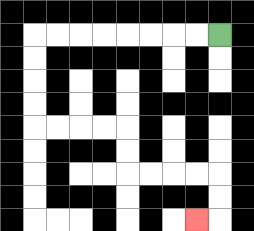{'start': '[9, 1]', 'end': '[8, 9]', 'path_directions': 'L,L,L,L,L,L,L,L,D,D,D,D,R,R,R,R,D,D,R,R,R,R,D,D,L', 'path_coordinates': '[[9, 1], [8, 1], [7, 1], [6, 1], [5, 1], [4, 1], [3, 1], [2, 1], [1, 1], [1, 2], [1, 3], [1, 4], [1, 5], [2, 5], [3, 5], [4, 5], [5, 5], [5, 6], [5, 7], [6, 7], [7, 7], [8, 7], [9, 7], [9, 8], [9, 9], [8, 9]]'}